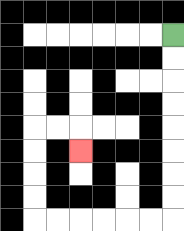{'start': '[7, 1]', 'end': '[3, 6]', 'path_directions': 'D,D,D,D,D,D,D,D,L,L,L,L,L,L,U,U,U,U,R,R,D', 'path_coordinates': '[[7, 1], [7, 2], [7, 3], [7, 4], [7, 5], [7, 6], [7, 7], [7, 8], [7, 9], [6, 9], [5, 9], [4, 9], [3, 9], [2, 9], [1, 9], [1, 8], [1, 7], [1, 6], [1, 5], [2, 5], [3, 5], [3, 6]]'}